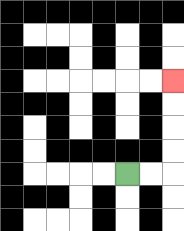{'start': '[5, 7]', 'end': '[7, 3]', 'path_directions': 'R,R,U,U,U,U', 'path_coordinates': '[[5, 7], [6, 7], [7, 7], [7, 6], [7, 5], [7, 4], [7, 3]]'}